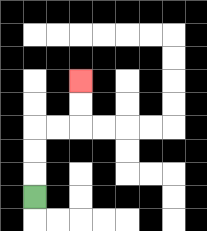{'start': '[1, 8]', 'end': '[3, 3]', 'path_directions': 'U,U,U,R,R,U,U', 'path_coordinates': '[[1, 8], [1, 7], [1, 6], [1, 5], [2, 5], [3, 5], [3, 4], [3, 3]]'}